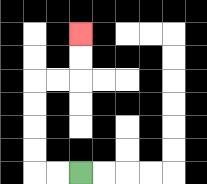{'start': '[3, 7]', 'end': '[3, 1]', 'path_directions': 'L,L,U,U,U,U,R,R,U,U', 'path_coordinates': '[[3, 7], [2, 7], [1, 7], [1, 6], [1, 5], [1, 4], [1, 3], [2, 3], [3, 3], [3, 2], [3, 1]]'}